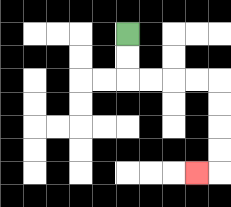{'start': '[5, 1]', 'end': '[8, 7]', 'path_directions': 'D,D,R,R,R,R,D,D,D,D,L', 'path_coordinates': '[[5, 1], [5, 2], [5, 3], [6, 3], [7, 3], [8, 3], [9, 3], [9, 4], [9, 5], [9, 6], [9, 7], [8, 7]]'}